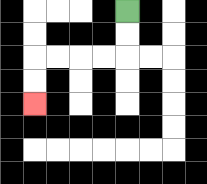{'start': '[5, 0]', 'end': '[1, 4]', 'path_directions': 'D,D,L,L,L,L,D,D', 'path_coordinates': '[[5, 0], [5, 1], [5, 2], [4, 2], [3, 2], [2, 2], [1, 2], [1, 3], [1, 4]]'}